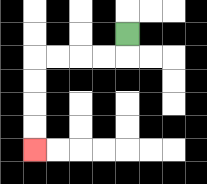{'start': '[5, 1]', 'end': '[1, 6]', 'path_directions': 'D,L,L,L,L,D,D,D,D', 'path_coordinates': '[[5, 1], [5, 2], [4, 2], [3, 2], [2, 2], [1, 2], [1, 3], [1, 4], [1, 5], [1, 6]]'}